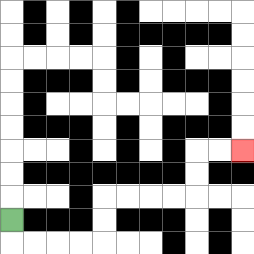{'start': '[0, 9]', 'end': '[10, 6]', 'path_directions': 'D,R,R,R,R,U,U,R,R,R,R,U,U,R,R', 'path_coordinates': '[[0, 9], [0, 10], [1, 10], [2, 10], [3, 10], [4, 10], [4, 9], [4, 8], [5, 8], [6, 8], [7, 8], [8, 8], [8, 7], [8, 6], [9, 6], [10, 6]]'}